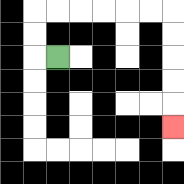{'start': '[2, 2]', 'end': '[7, 5]', 'path_directions': 'L,U,U,R,R,R,R,R,R,D,D,D,D,D', 'path_coordinates': '[[2, 2], [1, 2], [1, 1], [1, 0], [2, 0], [3, 0], [4, 0], [5, 0], [6, 0], [7, 0], [7, 1], [7, 2], [7, 3], [7, 4], [7, 5]]'}